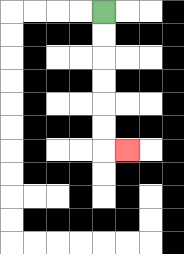{'start': '[4, 0]', 'end': '[5, 6]', 'path_directions': 'D,D,D,D,D,D,R', 'path_coordinates': '[[4, 0], [4, 1], [4, 2], [4, 3], [4, 4], [4, 5], [4, 6], [5, 6]]'}